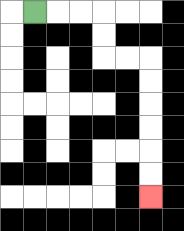{'start': '[1, 0]', 'end': '[6, 8]', 'path_directions': 'R,R,R,D,D,R,R,D,D,D,D,D,D', 'path_coordinates': '[[1, 0], [2, 0], [3, 0], [4, 0], [4, 1], [4, 2], [5, 2], [6, 2], [6, 3], [6, 4], [6, 5], [6, 6], [6, 7], [6, 8]]'}